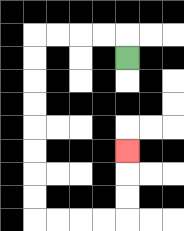{'start': '[5, 2]', 'end': '[5, 6]', 'path_directions': 'U,L,L,L,L,D,D,D,D,D,D,D,D,R,R,R,R,U,U,U', 'path_coordinates': '[[5, 2], [5, 1], [4, 1], [3, 1], [2, 1], [1, 1], [1, 2], [1, 3], [1, 4], [1, 5], [1, 6], [1, 7], [1, 8], [1, 9], [2, 9], [3, 9], [4, 9], [5, 9], [5, 8], [5, 7], [5, 6]]'}